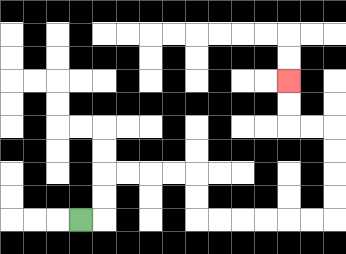{'start': '[3, 9]', 'end': '[12, 3]', 'path_directions': 'R,U,U,R,R,R,R,D,D,R,R,R,R,R,R,U,U,U,U,L,L,U,U', 'path_coordinates': '[[3, 9], [4, 9], [4, 8], [4, 7], [5, 7], [6, 7], [7, 7], [8, 7], [8, 8], [8, 9], [9, 9], [10, 9], [11, 9], [12, 9], [13, 9], [14, 9], [14, 8], [14, 7], [14, 6], [14, 5], [13, 5], [12, 5], [12, 4], [12, 3]]'}